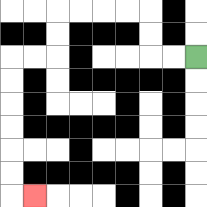{'start': '[8, 2]', 'end': '[1, 8]', 'path_directions': 'L,L,U,U,L,L,L,L,D,D,L,L,D,D,D,D,D,D,R', 'path_coordinates': '[[8, 2], [7, 2], [6, 2], [6, 1], [6, 0], [5, 0], [4, 0], [3, 0], [2, 0], [2, 1], [2, 2], [1, 2], [0, 2], [0, 3], [0, 4], [0, 5], [0, 6], [0, 7], [0, 8], [1, 8]]'}